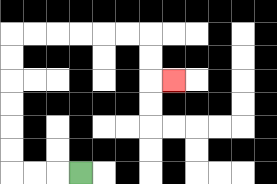{'start': '[3, 7]', 'end': '[7, 3]', 'path_directions': 'L,L,L,U,U,U,U,U,U,R,R,R,R,R,R,D,D,R', 'path_coordinates': '[[3, 7], [2, 7], [1, 7], [0, 7], [0, 6], [0, 5], [0, 4], [0, 3], [0, 2], [0, 1], [1, 1], [2, 1], [3, 1], [4, 1], [5, 1], [6, 1], [6, 2], [6, 3], [7, 3]]'}